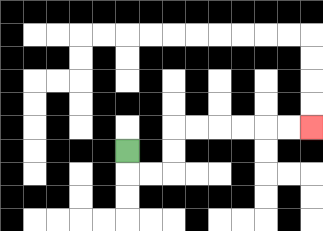{'start': '[5, 6]', 'end': '[13, 5]', 'path_directions': 'D,R,R,U,U,R,R,R,R,R,R', 'path_coordinates': '[[5, 6], [5, 7], [6, 7], [7, 7], [7, 6], [7, 5], [8, 5], [9, 5], [10, 5], [11, 5], [12, 5], [13, 5]]'}